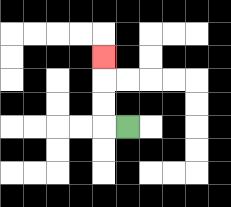{'start': '[5, 5]', 'end': '[4, 2]', 'path_directions': 'L,U,U,U', 'path_coordinates': '[[5, 5], [4, 5], [4, 4], [4, 3], [4, 2]]'}